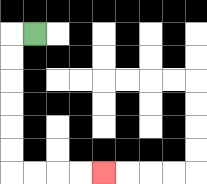{'start': '[1, 1]', 'end': '[4, 7]', 'path_directions': 'L,D,D,D,D,D,D,R,R,R,R', 'path_coordinates': '[[1, 1], [0, 1], [0, 2], [0, 3], [0, 4], [0, 5], [0, 6], [0, 7], [1, 7], [2, 7], [3, 7], [4, 7]]'}